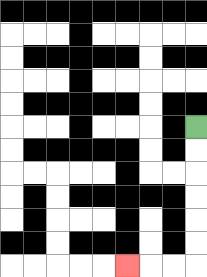{'start': '[8, 5]', 'end': '[5, 11]', 'path_directions': 'D,D,D,D,D,D,L,L,L', 'path_coordinates': '[[8, 5], [8, 6], [8, 7], [8, 8], [8, 9], [8, 10], [8, 11], [7, 11], [6, 11], [5, 11]]'}